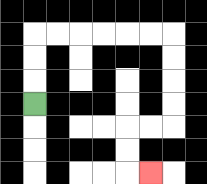{'start': '[1, 4]', 'end': '[6, 7]', 'path_directions': 'U,U,U,R,R,R,R,R,R,D,D,D,D,L,L,D,D,R', 'path_coordinates': '[[1, 4], [1, 3], [1, 2], [1, 1], [2, 1], [3, 1], [4, 1], [5, 1], [6, 1], [7, 1], [7, 2], [7, 3], [7, 4], [7, 5], [6, 5], [5, 5], [5, 6], [5, 7], [6, 7]]'}